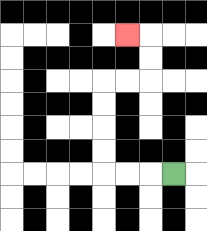{'start': '[7, 7]', 'end': '[5, 1]', 'path_directions': 'L,L,L,U,U,U,U,R,R,U,U,L', 'path_coordinates': '[[7, 7], [6, 7], [5, 7], [4, 7], [4, 6], [4, 5], [4, 4], [4, 3], [5, 3], [6, 3], [6, 2], [6, 1], [5, 1]]'}